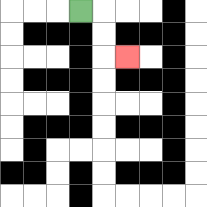{'start': '[3, 0]', 'end': '[5, 2]', 'path_directions': 'R,D,D,R', 'path_coordinates': '[[3, 0], [4, 0], [4, 1], [4, 2], [5, 2]]'}